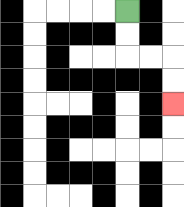{'start': '[5, 0]', 'end': '[7, 4]', 'path_directions': 'D,D,R,R,D,D', 'path_coordinates': '[[5, 0], [5, 1], [5, 2], [6, 2], [7, 2], [7, 3], [7, 4]]'}